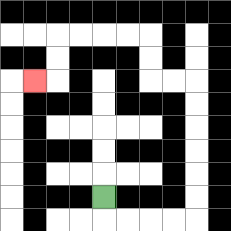{'start': '[4, 8]', 'end': '[1, 3]', 'path_directions': 'D,R,R,R,R,U,U,U,U,U,U,L,L,U,U,L,L,L,L,D,D,L', 'path_coordinates': '[[4, 8], [4, 9], [5, 9], [6, 9], [7, 9], [8, 9], [8, 8], [8, 7], [8, 6], [8, 5], [8, 4], [8, 3], [7, 3], [6, 3], [6, 2], [6, 1], [5, 1], [4, 1], [3, 1], [2, 1], [2, 2], [2, 3], [1, 3]]'}